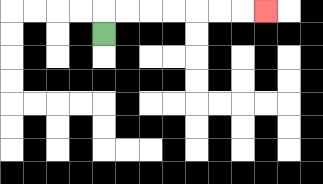{'start': '[4, 1]', 'end': '[11, 0]', 'path_directions': 'U,R,R,R,R,R,R,R', 'path_coordinates': '[[4, 1], [4, 0], [5, 0], [6, 0], [7, 0], [8, 0], [9, 0], [10, 0], [11, 0]]'}